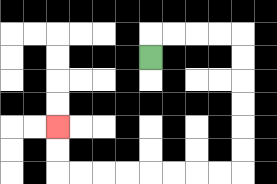{'start': '[6, 2]', 'end': '[2, 5]', 'path_directions': 'U,R,R,R,R,D,D,D,D,D,D,L,L,L,L,L,L,L,L,U,U', 'path_coordinates': '[[6, 2], [6, 1], [7, 1], [8, 1], [9, 1], [10, 1], [10, 2], [10, 3], [10, 4], [10, 5], [10, 6], [10, 7], [9, 7], [8, 7], [7, 7], [6, 7], [5, 7], [4, 7], [3, 7], [2, 7], [2, 6], [2, 5]]'}